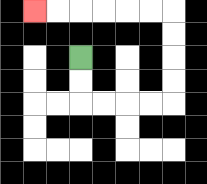{'start': '[3, 2]', 'end': '[1, 0]', 'path_directions': 'D,D,R,R,R,R,U,U,U,U,L,L,L,L,L,L', 'path_coordinates': '[[3, 2], [3, 3], [3, 4], [4, 4], [5, 4], [6, 4], [7, 4], [7, 3], [7, 2], [7, 1], [7, 0], [6, 0], [5, 0], [4, 0], [3, 0], [2, 0], [1, 0]]'}